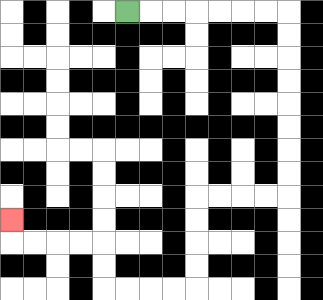{'start': '[5, 0]', 'end': '[0, 9]', 'path_directions': 'R,R,R,R,R,R,R,D,D,D,D,D,D,D,D,L,L,L,L,D,D,D,D,L,L,L,L,U,U,L,L,L,L,U', 'path_coordinates': '[[5, 0], [6, 0], [7, 0], [8, 0], [9, 0], [10, 0], [11, 0], [12, 0], [12, 1], [12, 2], [12, 3], [12, 4], [12, 5], [12, 6], [12, 7], [12, 8], [11, 8], [10, 8], [9, 8], [8, 8], [8, 9], [8, 10], [8, 11], [8, 12], [7, 12], [6, 12], [5, 12], [4, 12], [4, 11], [4, 10], [3, 10], [2, 10], [1, 10], [0, 10], [0, 9]]'}